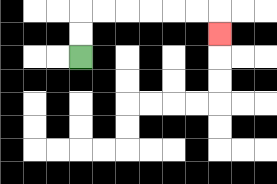{'start': '[3, 2]', 'end': '[9, 1]', 'path_directions': 'U,U,R,R,R,R,R,R,D', 'path_coordinates': '[[3, 2], [3, 1], [3, 0], [4, 0], [5, 0], [6, 0], [7, 0], [8, 0], [9, 0], [9, 1]]'}